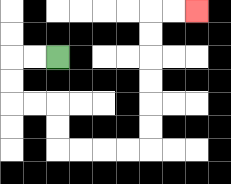{'start': '[2, 2]', 'end': '[8, 0]', 'path_directions': 'L,L,D,D,R,R,D,D,R,R,R,R,U,U,U,U,U,U,R,R', 'path_coordinates': '[[2, 2], [1, 2], [0, 2], [0, 3], [0, 4], [1, 4], [2, 4], [2, 5], [2, 6], [3, 6], [4, 6], [5, 6], [6, 6], [6, 5], [6, 4], [6, 3], [6, 2], [6, 1], [6, 0], [7, 0], [8, 0]]'}